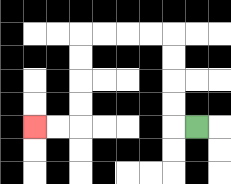{'start': '[8, 5]', 'end': '[1, 5]', 'path_directions': 'L,U,U,U,U,L,L,L,L,D,D,D,D,L,L', 'path_coordinates': '[[8, 5], [7, 5], [7, 4], [7, 3], [7, 2], [7, 1], [6, 1], [5, 1], [4, 1], [3, 1], [3, 2], [3, 3], [3, 4], [3, 5], [2, 5], [1, 5]]'}